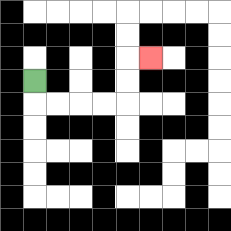{'start': '[1, 3]', 'end': '[6, 2]', 'path_directions': 'D,R,R,R,R,U,U,R', 'path_coordinates': '[[1, 3], [1, 4], [2, 4], [3, 4], [4, 4], [5, 4], [5, 3], [5, 2], [6, 2]]'}